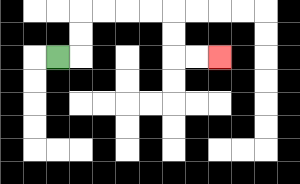{'start': '[2, 2]', 'end': '[9, 2]', 'path_directions': 'R,U,U,R,R,R,R,D,D,R,R', 'path_coordinates': '[[2, 2], [3, 2], [3, 1], [3, 0], [4, 0], [5, 0], [6, 0], [7, 0], [7, 1], [7, 2], [8, 2], [9, 2]]'}